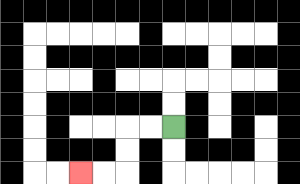{'start': '[7, 5]', 'end': '[3, 7]', 'path_directions': 'L,L,D,D,L,L', 'path_coordinates': '[[7, 5], [6, 5], [5, 5], [5, 6], [5, 7], [4, 7], [3, 7]]'}